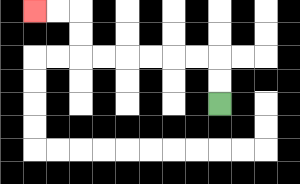{'start': '[9, 4]', 'end': '[1, 0]', 'path_directions': 'U,U,L,L,L,L,L,L,U,U,L,L', 'path_coordinates': '[[9, 4], [9, 3], [9, 2], [8, 2], [7, 2], [6, 2], [5, 2], [4, 2], [3, 2], [3, 1], [3, 0], [2, 0], [1, 0]]'}